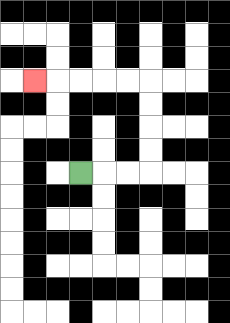{'start': '[3, 7]', 'end': '[1, 3]', 'path_directions': 'R,R,R,U,U,U,U,L,L,L,L,L', 'path_coordinates': '[[3, 7], [4, 7], [5, 7], [6, 7], [6, 6], [6, 5], [6, 4], [6, 3], [5, 3], [4, 3], [3, 3], [2, 3], [1, 3]]'}